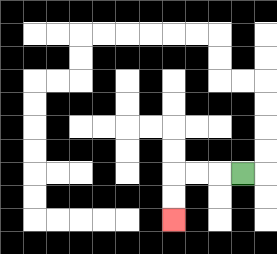{'start': '[10, 7]', 'end': '[7, 9]', 'path_directions': 'L,L,L,D,D', 'path_coordinates': '[[10, 7], [9, 7], [8, 7], [7, 7], [7, 8], [7, 9]]'}